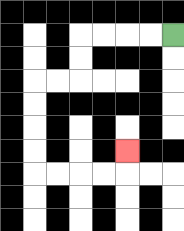{'start': '[7, 1]', 'end': '[5, 6]', 'path_directions': 'L,L,L,L,D,D,L,L,D,D,D,D,R,R,R,R,U', 'path_coordinates': '[[7, 1], [6, 1], [5, 1], [4, 1], [3, 1], [3, 2], [3, 3], [2, 3], [1, 3], [1, 4], [1, 5], [1, 6], [1, 7], [2, 7], [3, 7], [4, 7], [5, 7], [5, 6]]'}